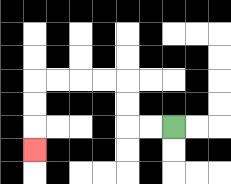{'start': '[7, 5]', 'end': '[1, 6]', 'path_directions': 'L,L,U,U,L,L,L,L,D,D,D', 'path_coordinates': '[[7, 5], [6, 5], [5, 5], [5, 4], [5, 3], [4, 3], [3, 3], [2, 3], [1, 3], [1, 4], [1, 5], [1, 6]]'}